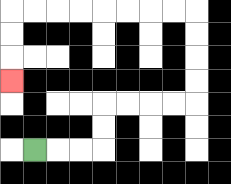{'start': '[1, 6]', 'end': '[0, 3]', 'path_directions': 'R,R,R,U,U,R,R,R,R,U,U,U,U,L,L,L,L,L,L,L,L,D,D,D', 'path_coordinates': '[[1, 6], [2, 6], [3, 6], [4, 6], [4, 5], [4, 4], [5, 4], [6, 4], [7, 4], [8, 4], [8, 3], [8, 2], [8, 1], [8, 0], [7, 0], [6, 0], [5, 0], [4, 0], [3, 0], [2, 0], [1, 0], [0, 0], [0, 1], [0, 2], [0, 3]]'}